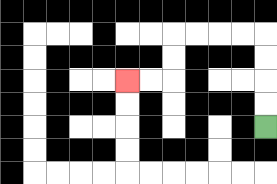{'start': '[11, 5]', 'end': '[5, 3]', 'path_directions': 'U,U,U,U,L,L,L,L,D,D,L,L', 'path_coordinates': '[[11, 5], [11, 4], [11, 3], [11, 2], [11, 1], [10, 1], [9, 1], [8, 1], [7, 1], [7, 2], [7, 3], [6, 3], [5, 3]]'}